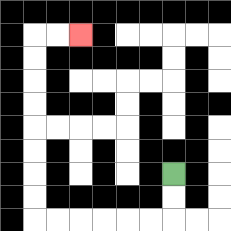{'start': '[7, 7]', 'end': '[3, 1]', 'path_directions': 'D,D,L,L,L,L,L,L,U,U,U,U,U,U,U,U,R,R', 'path_coordinates': '[[7, 7], [7, 8], [7, 9], [6, 9], [5, 9], [4, 9], [3, 9], [2, 9], [1, 9], [1, 8], [1, 7], [1, 6], [1, 5], [1, 4], [1, 3], [1, 2], [1, 1], [2, 1], [3, 1]]'}